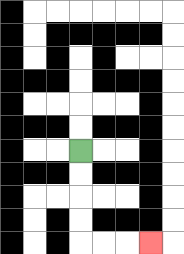{'start': '[3, 6]', 'end': '[6, 10]', 'path_directions': 'D,D,D,D,R,R,R', 'path_coordinates': '[[3, 6], [3, 7], [3, 8], [3, 9], [3, 10], [4, 10], [5, 10], [6, 10]]'}